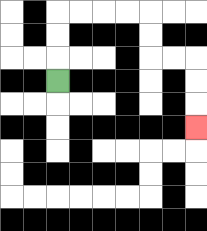{'start': '[2, 3]', 'end': '[8, 5]', 'path_directions': 'U,U,U,R,R,R,R,D,D,R,R,D,D,D', 'path_coordinates': '[[2, 3], [2, 2], [2, 1], [2, 0], [3, 0], [4, 0], [5, 0], [6, 0], [6, 1], [6, 2], [7, 2], [8, 2], [8, 3], [8, 4], [8, 5]]'}